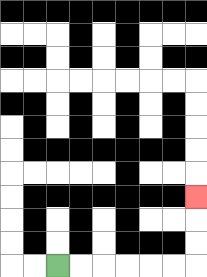{'start': '[2, 11]', 'end': '[8, 8]', 'path_directions': 'R,R,R,R,R,R,U,U,U', 'path_coordinates': '[[2, 11], [3, 11], [4, 11], [5, 11], [6, 11], [7, 11], [8, 11], [8, 10], [8, 9], [8, 8]]'}